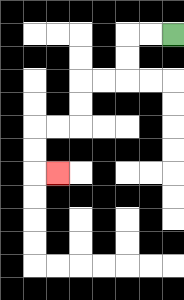{'start': '[7, 1]', 'end': '[2, 7]', 'path_directions': 'L,L,D,D,L,L,D,D,L,L,D,D,R', 'path_coordinates': '[[7, 1], [6, 1], [5, 1], [5, 2], [5, 3], [4, 3], [3, 3], [3, 4], [3, 5], [2, 5], [1, 5], [1, 6], [1, 7], [2, 7]]'}